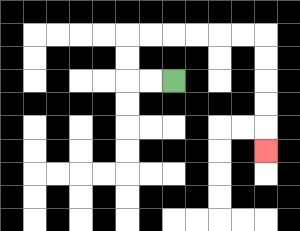{'start': '[7, 3]', 'end': '[11, 6]', 'path_directions': 'L,L,U,U,R,R,R,R,R,R,D,D,D,D,D', 'path_coordinates': '[[7, 3], [6, 3], [5, 3], [5, 2], [5, 1], [6, 1], [7, 1], [8, 1], [9, 1], [10, 1], [11, 1], [11, 2], [11, 3], [11, 4], [11, 5], [11, 6]]'}